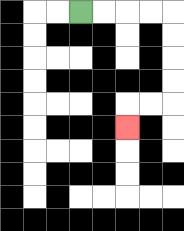{'start': '[3, 0]', 'end': '[5, 5]', 'path_directions': 'R,R,R,R,D,D,D,D,L,L,D', 'path_coordinates': '[[3, 0], [4, 0], [5, 0], [6, 0], [7, 0], [7, 1], [7, 2], [7, 3], [7, 4], [6, 4], [5, 4], [5, 5]]'}